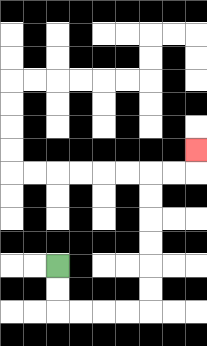{'start': '[2, 11]', 'end': '[8, 6]', 'path_directions': 'D,D,R,R,R,R,U,U,U,U,U,U,R,R,U', 'path_coordinates': '[[2, 11], [2, 12], [2, 13], [3, 13], [4, 13], [5, 13], [6, 13], [6, 12], [6, 11], [6, 10], [6, 9], [6, 8], [6, 7], [7, 7], [8, 7], [8, 6]]'}